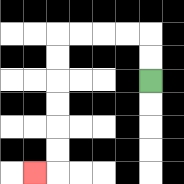{'start': '[6, 3]', 'end': '[1, 7]', 'path_directions': 'U,U,L,L,L,L,D,D,D,D,D,D,L', 'path_coordinates': '[[6, 3], [6, 2], [6, 1], [5, 1], [4, 1], [3, 1], [2, 1], [2, 2], [2, 3], [2, 4], [2, 5], [2, 6], [2, 7], [1, 7]]'}